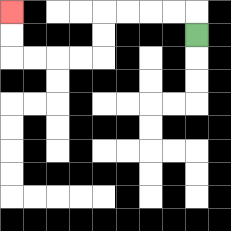{'start': '[8, 1]', 'end': '[0, 0]', 'path_directions': 'U,L,L,L,L,D,D,L,L,L,L,U,U', 'path_coordinates': '[[8, 1], [8, 0], [7, 0], [6, 0], [5, 0], [4, 0], [4, 1], [4, 2], [3, 2], [2, 2], [1, 2], [0, 2], [0, 1], [0, 0]]'}